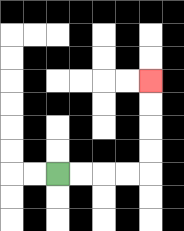{'start': '[2, 7]', 'end': '[6, 3]', 'path_directions': 'R,R,R,R,U,U,U,U', 'path_coordinates': '[[2, 7], [3, 7], [4, 7], [5, 7], [6, 7], [6, 6], [6, 5], [6, 4], [6, 3]]'}